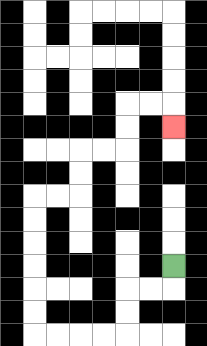{'start': '[7, 11]', 'end': '[7, 5]', 'path_directions': 'D,L,L,D,D,L,L,L,L,U,U,U,U,U,U,R,R,U,U,R,R,U,U,R,R,D', 'path_coordinates': '[[7, 11], [7, 12], [6, 12], [5, 12], [5, 13], [5, 14], [4, 14], [3, 14], [2, 14], [1, 14], [1, 13], [1, 12], [1, 11], [1, 10], [1, 9], [1, 8], [2, 8], [3, 8], [3, 7], [3, 6], [4, 6], [5, 6], [5, 5], [5, 4], [6, 4], [7, 4], [7, 5]]'}